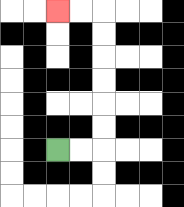{'start': '[2, 6]', 'end': '[2, 0]', 'path_directions': 'R,R,U,U,U,U,U,U,L,L', 'path_coordinates': '[[2, 6], [3, 6], [4, 6], [4, 5], [4, 4], [4, 3], [4, 2], [4, 1], [4, 0], [3, 0], [2, 0]]'}